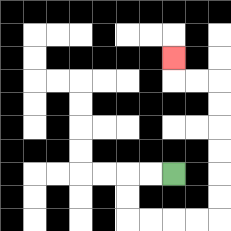{'start': '[7, 7]', 'end': '[7, 2]', 'path_directions': 'L,L,D,D,R,R,R,R,U,U,U,U,U,U,L,L,U', 'path_coordinates': '[[7, 7], [6, 7], [5, 7], [5, 8], [5, 9], [6, 9], [7, 9], [8, 9], [9, 9], [9, 8], [9, 7], [9, 6], [9, 5], [9, 4], [9, 3], [8, 3], [7, 3], [7, 2]]'}